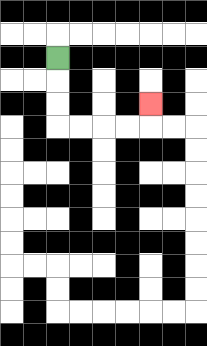{'start': '[2, 2]', 'end': '[6, 4]', 'path_directions': 'D,D,D,R,R,R,R,U', 'path_coordinates': '[[2, 2], [2, 3], [2, 4], [2, 5], [3, 5], [4, 5], [5, 5], [6, 5], [6, 4]]'}